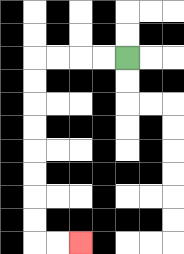{'start': '[5, 2]', 'end': '[3, 10]', 'path_directions': 'L,L,L,L,D,D,D,D,D,D,D,D,R,R', 'path_coordinates': '[[5, 2], [4, 2], [3, 2], [2, 2], [1, 2], [1, 3], [1, 4], [1, 5], [1, 6], [1, 7], [1, 8], [1, 9], [1, 10], [2, 10], [3, 10]]'}